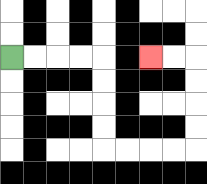{'start': '[0, 2]', 'end': '[6, 2]', 'path_directions': 'R,R,R,R,D,D,D,D,R,R,R,R,U,U,U,U,L,L', 'path_coordinates': '[[0, 2], [1, 2], [2, 2], [3, 2], [4, 2], [4, 3], [4, 4], [4, 5], [4, 6], [5, 6], [6, 6], [7, 6], [8, 6], [8, 5], [8, 4], [8, 3], [8, 2], [7, 2], [6, 2]]'}